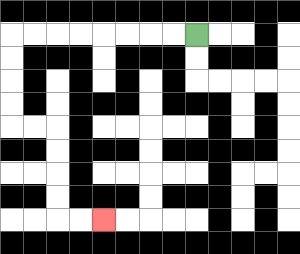{'start': '[8, 1]', 'end': '[4, 9]', 'path_directions': 'L,L,L,L,L,L,L,L,D,D,D,D,R,R,D,D,D,D,R,R', 'path_coordinates': '[[8, 1], [7, 1], [6, 1], [5, 1], [4, 1], [3, 1], [2, 1], [1, 1], [0, 1], [0, 2], [0, 3], [0, 4], [0, 5], [1, 5], [2, 5], [2, 6], [2, 7], [2, 8], [2, 9], [3, 9], [4, 9]]'}